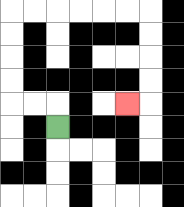{'start': '[2, 5]', 'end': '[5, 4]', 'path_directions': 'U,L,L,U,U,U,U,R,R,R,R,R,R,D,D,D,D,L', 'path_coordinates': '[[2, 5], [2, 4], [1, 4], [0, 4], [0, 3], [0, 2], [0, 1], [0, 0], [1, 0], [2, 0], [3, 0], [4, 0], [5, 0], [6, 0], [6, 1], [6, 2], [6, 3], [6, 4], [5, 4]]'}